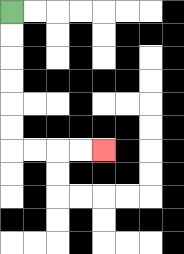{'start': '[0, 0]', 'end': '[4, 6]', 'path_directions': 'D,D,D,D,D,D,R,R,R,R', 'path_coordinates': '[[0, 0], [0, 1], [0, 2], [0, 3], [0, 4], [0, 5], [0, 6], [1, 6], [2, 6], [3, 6], [4, 6]]'}